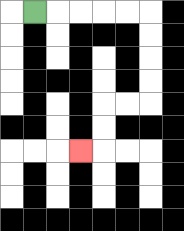{'start': '[1, 0]', 'end': '[3, 6]', 'path_directions': 'R,R,R,R,R,D,D,D,D,L,L,D,D,L', 'path_coordinates': '[[1, 0], [2, 0], [3, 0], [4, 0], [5, 0], [6, 0], [6, 1], [6, 2], [6, 3], [6, 4], [5, 4], [4, 4], [4, 5], [4, 6], [3, 6]]'}